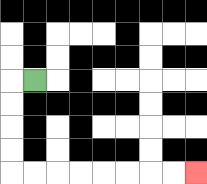{'start': '[1, 3]', 'end': '[8, 7]', 'path_directions': 'L,D,D,D,D,R,R,R,R,R,R,R,R', 'path_coordinates': '[[1, 3], [0, 3], [0, 4], [0, 5], [0, 6], [0, 7], [1, 7], [2, 7], [3, 7], [4, 7], [5, 7], [6, 7], [7, 7], [8, 7]]'}